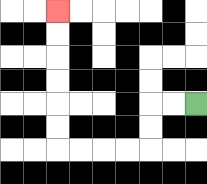{'start': '[8, 4]', 'end': '[2, 0]', 'path_directions': 'L,L,D,D,L,L,L,L,U,U,U,U,U,U', 'path_coordinates': '[[8, 4], [7, 4], [6, 4], [6, 5], [6, 6], [5, 6], [4, 6], [3, 6], [2, 6], [2, 5], [2, 4], [2, 3], [2, 2], [2, 1], [2, 0]]'}